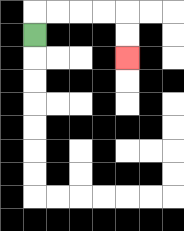{'start': '[1, 1]', 'end': '[5, 2]', 'path_directions': 'U,R,R,R,R,D,D', 'path_coordinates': '[[1, 1], [1, 0], [2, 0], [3, 0], [4, 0], [5, 0], [5, 1], [5, 2]]'}